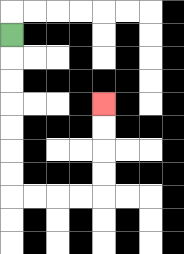{'start': '[0, 1]', 'end': '[4, 4]', 'path_directions': 'D,D,D,D,D,D,D,R,R,R,R,U,U,U,U', 'path_coordinates': '[[0, 1], [0, 2], [0, 3], [0, 4], [0, 5], [0, 6], [0, 7], [0, 8], [1, 8], [2, 8], [3, 8], [4, 8], [4, 7], [4, 6], [4, 5], [4, 4]]'}